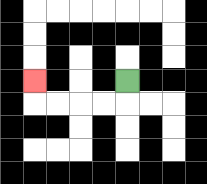{'start': '[5, 3]', 'end': '[1, 3]', 'path_directions': 'D,L,L,L,L,U', 'path_coordinates': '[[5, 3], [5, 4], [4, 4], [3, 4], [2, 4], [1, 4], [1, 3]]'}